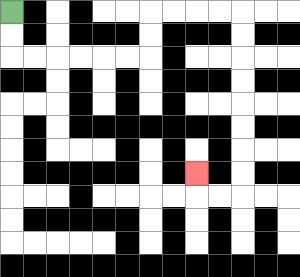{'start': '[0, 0]', 'end': '[8, 7]', 'path_directions': 'D,D,R,R,R,R,R,R,U,U,R,R,R,R,D,D,D,D,D,D,D,D,L,L,U', 'path_coordinates': '[[0, 0], [0, 1], [0, 2], [1, 2], [2, 2], [3, 2], [4, 2], [5, 2], [6, 2], [6, 1], [6, 0], [7, 0], [8, 0], [9, 0], [10, 0], [10, 1], [10, 2], [10, 3], [10, 4], [10, 5], [10, 6], [10, 7], [10, 8], [9, 8], [8, 8], [8, 7]]'}